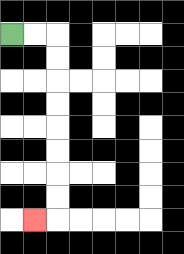{'start': '[0, 1]', 'end': '[1, 9]', 'path_directions': 'R,R,D,D,D,D,D,D,D,D,L', 'path_coordinates': '[[0, 1], [1, 1], [2, 1], [2, 2], [2, 3], [2, 4], [2, 5], [2, 6], [2, 7], [2, 8], [2, 9], [1, 9]]'}